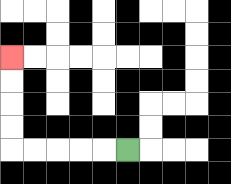{'start': '[5, 6]', 'end': '[0, 2]', 'path_directions': 'L,L,L,L,L,U,U,U,U', 'path_coordinates': '[[5, 6], [4, 6], [3, 6], [2, 6], [1, 6], [0, 6], [0, 5], [0, 4], [0, 3], [0, 2]]'}